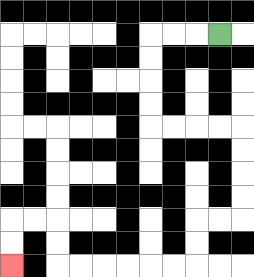{'start': '[9, 1]', 'end': '[0, 11]', 'path_directions': 'L,L,L,D,D,D,D,R,R,R,R,D,D,D,D,L,L,D,D,L,L,L,L,L,L,U,U,L,L,D,D', 'path_coordinates': '[[9, 1], [8, 1], [7, 1], [6, 1], [6, 2], [6, 3], [6, 4], [6, 5], [7, 5], [8, 5], [9, 5], [10, 5], [10, 6], [10, 7], [10, 8], [10, 9], [9, 9], [8, 9], [8, 10], [8, 11], [7, 11], [6, 11], [5, 11], [4, 11], [3, 11], [2, 11], [2, 10], [2, 9], [1, 9], [0, 9], [0, 10], [0, 11]]'}